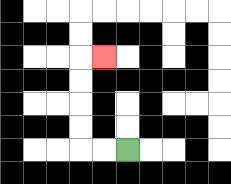{'start': '[5, 6]', 'end': '[4, 2]', 'path_directions': 'L,L,U,U,U,U,R', 'path_coordinates': '[[5, 6], [4, 6], [3, 6], [3, 5], [3, 4], [3, 3], [3, 2], [4, 2]]'}